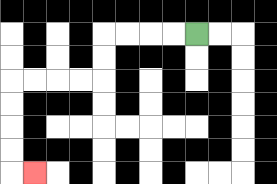{'start': '[8, 1]', 'end': '[1, 7]', 'path_directions': 'L,L,L,L,D,D,L,L,L,L,D,D,D,D,R', 'path_coordinates': '[[8, 1], [7, 1], [6, 1], [5, 1], [4, 1], [4, 2], [4, 3], [3, 3], [2, 3], [1, 3], [0, 3], [0, 4], [0, 5], [0, 6], [0, 7], [1, 7]]'}